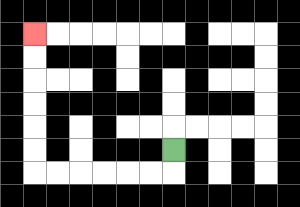{'start': '[7, 6]', 'end': '[1, 1]', 'path_directions': 'D,L,L,L,L,L,L,U,U,U,U,U,U', 'path_coordinates': '[[7, 6], [7, 7], [6, 7], [5, 7], [4, 7], [3, 7], [2, 7], [1, 7], [1, 6], [1, 5], [1, 4], [1, 3], [1, 2], [1, 1]]'}